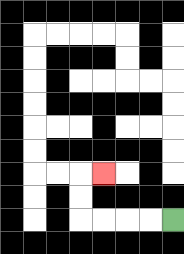{'start': '[7, 9]', 'end': '[4, 7]', 'path_directions': 'L,L,L,L,U,U,R', 'path_coordinates': '[[7, 9], [6, 9], [5, 9], [4, 9], [3, 9], [3, 8], [3, 7], [4, 7]]'}